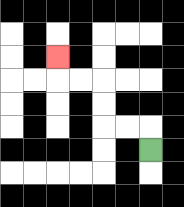{'start': '[6, 6]', 'end': '[2, 2]', 'path_directions': 'U,L,L,U,U,L,L,U', 'path_coordinates': '[[6, 6], [6, 5], [5, 5], [4, 5], [4, 4], [4, 3], [3, 3], [2, 3], [2, 2]]'}